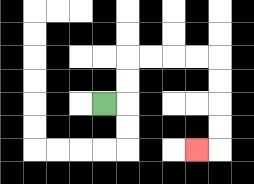{'start': '[4, 4]', 'end': '[8, 6]', 'path_directions': 'R,U,U,R,R,R,R,D,D,D,D,L', 'path_coordinates': '[[4, 4], [5, 4], [5, 3], [5, 2], [6, 2], [7, 2], [8, 2], [9, 2], [9, 3], [9, 4], [9, 5], [9, 6], [8, 6]]'}